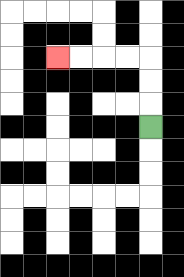{'start': '[6, 5]', 'end': '[2, 2]', 'path_directions': 'U,U,U,L,L,L,L', 'path_coordinates': '[[6, 5], [6, 4], [6, 3], [6, 2], [5, 2], [4, 2], [3, 2], [2, 2]]'}